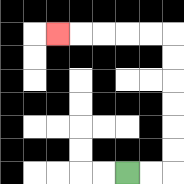{'start': '[5, 7]', 'end': '[2, 1]', 'path_directions': 'R,R,U,U,U,U,U,U,L,L,L,L,L', 'path_coordinates': '[[5, 7], [6, 7], [7, 7], [7, 6], [7, 5], [7, 4], [7, 3], [7, 2], [7, 1], [6, 1], [5, 1], [4, 1], [3, 1], [2, 1]]'}